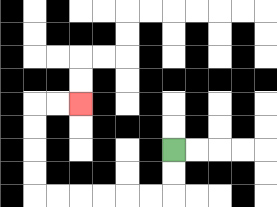{'start': '[7, 6]', 'end': '[3, 4]', 'path_directions': 'D,D,L,L,L,L,L,L,U,U,U,U,R,R', 'path_coordinates': '[[7, 6], [7, 7], [7, 8], [6, 8], [5, 8], [4, 8], [3, 8], [2, 8], [1, 8], [1, 7], [1, 6], [1, 5], [1, 4], [2, 4], [3, 4]]'}